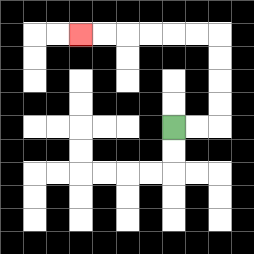{'start': '[7, 5]', 'end': '[3, 1]', 'path_directions': 'R,R,U,U,U,U,L,L,L,L,L,L', 'path_coordinates': '[[7, 5], [8, 5], [9, 5], [9, 4], [9, 3], [9, 2], [9, 1], [8, 1], [7, 1], [6, 1], [5, 1], [4, 1], [3, 1]]'}